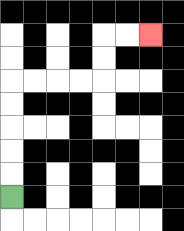{'start': '[0, 8]', 'end': '[6, 1]', 'path_directions': 'U,U,U,U,U,R,R,R,R,U,U,R,R', 'path_coordinates': '[[0, 8], [0, 7], [0, 6], [0, 5], [0, 4], [0, 3], [1, 3], [2, 3], [3, 3], [4, 3], [4, 2], [4, 1], [5, 1], [6, 1]]'}